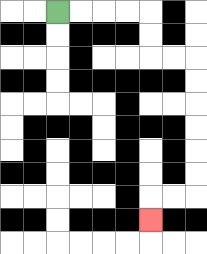{'start': '[2, 0]', 'end': '[6, 9]', 'path_directions': 'R,R,R,R,D,D,R,R,D,D,D,D,D,D,L,L,D', 'path_coordinates': '[[2, 0], [3, 0], [4, 0], [5, 0], [6, 0], [6, 1], [6, 2], [7, 2], [8, 2], [8, 3], [8, 4], [8, 5], [8, 6], [8, 7], [8, 8], [7, 8], [6, 8], [6, 9]]'}